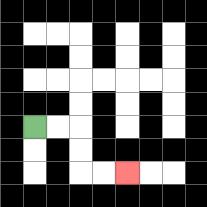{'start': '[1, 5]', 'end': '[5, 7]', 'path_directions': 'R,R,D,D,R,R', 'path_coordinates': '[[1, 5], [2, 5], [3, 5], [3, 6], [3, 7], [4, 7], [5, 7]]'}